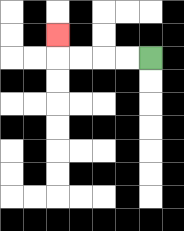{'start': '[6, 2]', 'end': '[2, 1]', 'path_directions': 'L,L,L,L,U', 'path_coordinates': '[[6, 2], [5, 2], [4, 2], [3, 2], [2, 2], [2, 1]]'}